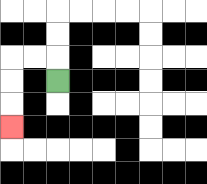{'start': '[2, 3]', 'end': '[0, 5]', 'path_directions': 'U,L,L,D,D,D', 'path_coordinates': '[[2, 3], [2, 2], [1, 2], [0, 2], [0, 3], [0, 4], [0, 5]]'}